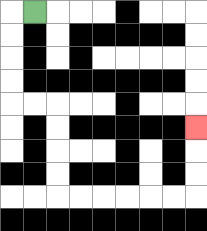{'start': '[1, 0]', 'end': '[8, 5]', 'path_directions': 'L,D,D,D,D,R,R,D,D,D,D,R,R,R,R,R,R,U,U,U', 'path_coordinates': '[[1, 0], [0, 0], [0, 1], [0, 2], [0, 3], [0, 4], [1, 4], [2, 4], [2, 5], [2, 6], [2, 7], [2, 8], [3, 8], [4, 8], [5, 8], [6, 8], [7, 8], [8, 8], [8, 7], [8, 6], [8, 5]]'}